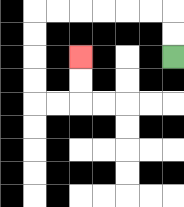{'start': '[7, 2]', 'end': '[3, 2]', 'path_directions': 'U,U,L,L,L,L,L,L,D,D,D,D,R,R,U,U', 'path_coordinates': '[[7, 2], [7, 1], [7, 0], [6, 0], [5, 0], [4, 0], [3, 0], [2, 0], [1, 0], [1, 1], [1, 2], [1, 3], [1, 4], [2, 4], [3, 4], [3, 3], [3, 2]]'}